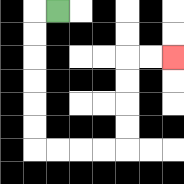{'start': '[2, 0]', 'end': '[7, 2]', 'path_directions': 'L,D,D,D,D,D,D,R,R,R,R,U,U,U,U,R,R', 'path_coordinates': '[[2, 0], [1, 0], [1, 1], [1, 2], [1, 3], [1, 4], [1, 5], [1, 6], [2, 6], [3, 6], [4, 6], [5, 6], [5, 5], [5, 4], [5, 3], [5, 2], [6, 2], [7, 2]]'}